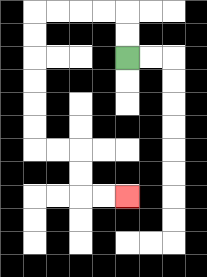{'start': '[5, 2]', 'end': '[5, 8]', 'path_directions': 'U,U,L,L,L,L,D,D,D,D,D,D,R,R,D,D,R,R', 'path_coordinates': '[[5, 2], [5, 1], [5, 0], [4, 0], [3, 0], [2, 0], [1, 0], [1, 1], [1, 2], [1, 3], [1, 4], [1, 5], [1, 6], [2, 6], [3, 6], [3, 7], [3, 8], [4, 8], [5, 8]]'}